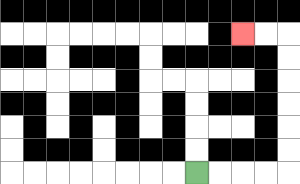{'start': '[8, 7]', 'end': '[10, 1]', 'path_directions': 'R,R,R,R,U,U,U,U,U,U,L,L', 'path_coordinates': '[[8, 7], [9, 7], [10, 7], [11, 7], [12, 7], [12, 6], [12, 5], [12, 4], [12, 3], [12, 2], [12, 1], [11, 1], [10, 1]]'}